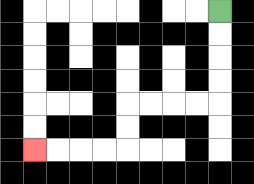{'start': '[9, 0]', 'end': '[1, 6]', 'path_directions': 'D,D,D,D,L,L,L,L,D,D,L,L,L,L', 'path_coordinates': '[[9, 0], [9, 1], [9, 2], [9, 3], [9, 4], [8, 4], [7, 4], [6, 4], [5, 4], [5, 5], [5, 6], [4, 6], [3, 6], [2, 6], [1, 6]]'}